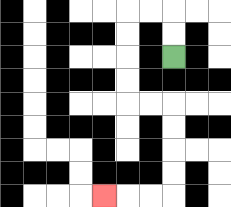{'start': '[7, 2]', 'end': '[4, 8]', 'path_directions': 'U,U,L,L,D,D,D,D,R,R,D,D,D,D,L,L,L', 'path_coordinates': '[[7, 2], [7, 1], [7, 0], [6, 0], [5, 0], [5, 1], [5, 2], [5, 3], [5, 4], [6, 4], [7, 4], [7, 5], [7, 6], [7, 7], [7, 8], [6, 8], [5, 8], [4, 8]]'}